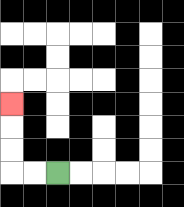{'start': '[2, 7]', 'end': '[0, 4]', 'path_directions': 'L,L,U,U,U', 'path_coordinates': '[[2, 7], [1, 7], [0, 7], [0, 6], [0, 5], [0, 4]]'}